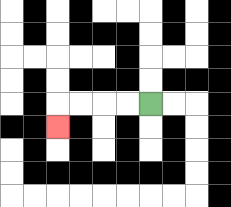{'start': '[6, 4]', 'end': '[2, 5]', 'path_directions': 'L,L,L,L,D', 'path_coordinates': '[[6, 4], [5, 4], [4, 4], [3, 4], [2, 4], [2, 5]]'}